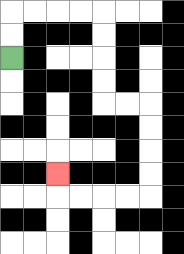{'start': '[0, 2]', 'end': '[2, 7]', 'path_directions': 'U,U,R,R,R,R,D,D,D,D,R,R,D,D,D,D,L,L,L,L,U', 'path_coordinates': '[[0, 2], [0, 1], [0, 0], [1, 0], [2, 0], [3, 0], [4, 0], [4, 1], [4, 2], [4, 3], [4, 4], [5, 4], [6, 4], [6, 5], [6, 6], [6, 7], [6, 8], [5, 8], [4, 8], [3, 8], [2, 8], [2, 7]]'}